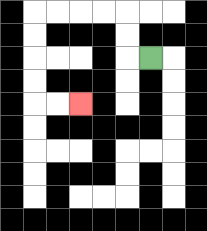{'start': '[6, 2]', 'end': '[3, 4]', 'path_directions': 'L,U,U,L,L,L,L,D,D,D,D,R,R', 'path_coordinates': '[[6, 2], [5, 2], [5, 1], [5, 0], [4, 0], [3, 0], [2, 0], [1, 0], [1, 1], [1, 2], [1, 3], [1, 4], [2, 4], [3, 4]]'}